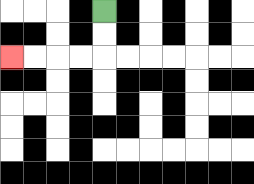{'start': '[4, 0]', 'end': '[0, 2]', 'path_directions': 'D,D,L,L,L,L', 'path_coordinates': '[[4, 0], [4, 1], [4, 2], [3, 2], [2, 2], [1, 2], [0, 2]]'}